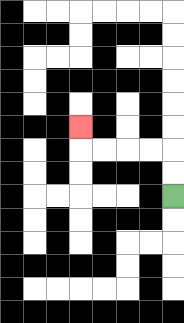{'start': '[7, 8]', 'end': '[3, 5]', 'path_directions': 'U,U,L,L,L,L,U', 'path_coordinates': '[[7, 8], [7, 7], [7, 6], [6, 6], [5, 6], [4, 6], [3, 6], [3, 5]]'}